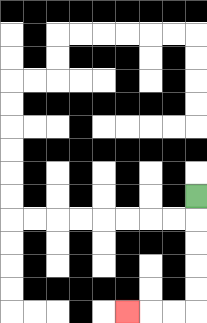{'start': '[8, 8]', 'end': '[5, 13]', 'path_directions': 'D,D,D,D,D,L,L,L', 'path_coordinates': '[[8, 8], [8, 9], [8, 10], [8, 11], [8, 12], [8, 13], [7, 13], [6, 13], [5, 13]]'}